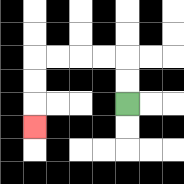{'start': '[5, 4]', 'end': '[1, 5]', 'path_directions': 'U,U,L,L,L,L,D,D,D', 'path_coordinates': '[[5, 4], [5, 3], [5, 2], [4, 2], [3, 2], [2, 2], [1, 2], [1, 3], [1, 4], [1, 5]]'}